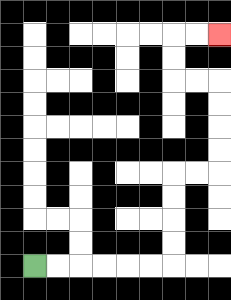{'start': '[1, 11]', 'end': '[9, 1]', 'path_directions': 'R,R,R,R,R,R,U,U,U,U,R,R,U,U,U,U,L,L,U,U,R,R', 'path_coordinates': '[[1, 11], [2, 11], [3, 11], [4, 11], [5, 11], [6, 11], [7, 11], [7, 10], [7, 9], [7, 8], [7, 7], [8, 7], [9, 7], [9, 6], [9, 5], [9, 4], [9, 3], [8, 3], [7, 3], [7, 2], [7, 1], [8, 1], [9, 1]]'}